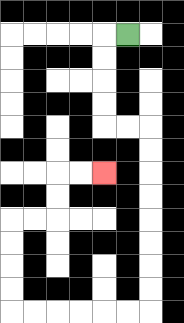{'start': '[5, 1]', 'end': '[4, 7]', 'path_directions': 'L,D,D,D,D,R,R,D,D,D,D,D,D,D,D,L,L,L,L,L,L,U,U,U,U,R,R,U,U,R,R', 'path_coordinates': '[[5, 1], [4, 1], [4, 2], [4, 3], [4, 4], [4, 5], [5, 5], [6, 5], [6, 6], [6, 7], [6, 8], [6, 9], [6, 10], [6, 11], [6, 12], [6, 13], [5, 13], [4, 13], [3, 13], [2, 13], [1, 13], [0, 13], [0, 12], [0, 11], [0, 10], [0, 9], [1, 9], [2, 9], [2, 8], [2, 7], [3, 7], [4, 7]]'}